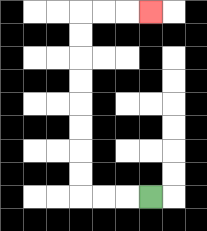{'start': '[6, 8]', 'end': '[6, 0]', 'path_directions': 'L,L,L,U,U,U,U,U,U,U,U,R,R,R', 'path_coordinates': '[[6, 8], [5, 8], [4, 8], [3, 8], [3, 7], [3, 6], [3, 5], [3, 4], [3, 3], [3, 2], [3, 1], [3, 0], [4, 0], [5, 0], [6, 0]]'}